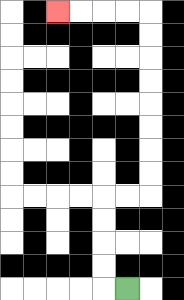{'start': '[5, 12]', 'end': '[2, 0]', 'path_directions': 'L,U,U,U,U,R,R,U,U,U,U,U,U,U,U,L,L,L,L', 'path_coordinates': '[[5, 12], [4, 12], [4, 11], [4, 10], [4, 9], [4, 8], [5, 8], [6, 8], [6, 7], [6, 6], [6, 5], [6, 4], [6, 3], [6, 2], [6, 1], [6, 0], [5, 0], [4, 0], [3, 0], [2, 0]]'}